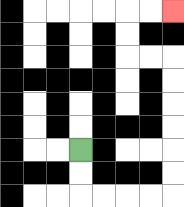{'start': '[3, 6]', 'end': '[7, 0]', 'path_directions': 'D,D,R,R,R,R,U,U,U,U,U,U,L,L,U,U,R,R', 'path_coordinates': '[[3, 6], [3, 7], [3, 8], [4, 8], [5, 8], [6, 8], [7, 8], [7, 7], [7, 6], [7, 5], [7, 4], [7, 3], [7, 2], [6, 2], [5, 2], [5, 1], [5, 0], [6, 0], [7, 0]]'}